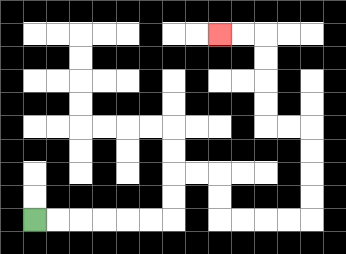{'start': '[1, 9]', 'end': '[9, 1]', 'path_directions': 'R,R,R,R,R,R,U,U,R,R,D,D,R,R,R,R,U,U,U,U,L,L,U,U,U,U,L,L', 'path_coordinates': '[[1, 9], [2, 9], [3, 9], [4, 9], [5, 9], [6, 9], [7, 9], [7, 8], [7, 7], [8, 7], [9, 7], [9, 8], [9, 9], [10, 9], [11, 9], [12, 9], [13, 9], [13, 8], [13, 7], [13, 6], [13, 5], [12, 5], [11, 5], [11, 4], [11, 3], [11, 2], [11, 1], [10, 1], [9, 1]]'}